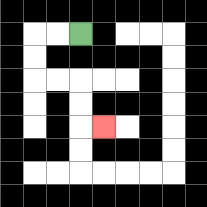{'start': '[3, 1]', 'end': '[4, 5]', 'path_directions': 'L,L,D,D,R,R,D,D,R', 'path_coordinates': '[[3, 1], [2, 1], [1, 1], [1, 2], [1, 3], [2, 3], [3, 3], [3, 4], [3, 5], [4, 5]]'}